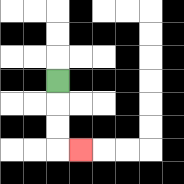{'start': '[2, 3]', 'end': '[3, 6]', 'path_directions': 'D,D,D,R', 'path_coordinates': '[[2, 3], [2, 4], [2, 5], [2, 6], [3, 6]]'}